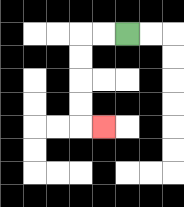{'start': '[5, 1]', 'end': '[4, 5]', 'path_directions': 'L,L,D,D,D,D,R', 'path_coordinates': '[[5, 1], [4, 1], [3, 1], [3, 2], [3, 3], [3, 4], [3, 5], [4, 5]]'}